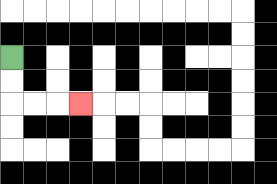{'start': '[0, 2]', 'end': '[3, 4]', 'path_directions': 'D,D,R,R,R', 'path_coordinates': '[[0, 2], [0, 3], [0, 4], [1, 4], [2, 4], [3, 4]]'}